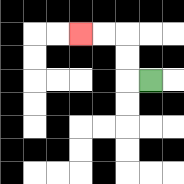{'start': '[6, 3]', 'end': '[3, 1]', 'path_directions': 'L,U,U,L,L', 'path_coordinates': '[[6, 3], [5, 3], [5, 2], [5, 1], [4, 1], [3, 1]]'}